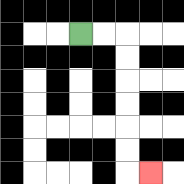{'start': '[3, 1]', 'end': '[6, 7]', 'path_directions': 'R,R,D,D,D,D,D,D,R', 'path_coordinates': '[[3, 1], [4, 1], [5, 1], [5, 2], [5, 3], [5, 4], [5, 5], [5, 6], [5, 7], [6, 7]]'}